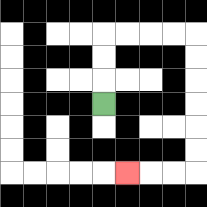{'start': '[4, 4]', 'end': '[5, 7]', 'path_directions': 'U,U,U,R,R,R,R,D,D,D,D,D,D,L,L,L', 'path_coordinates': '[[4, 4], [4, 3], [4, 2], [4, 1], [5, 1], [6, 1], [7, 1], [8, 1], [8, 2], [8, 3], [8, 4], [8, 5], [8, 6], [8, 7], [7, 7], [6, 7], [5, 7]]'}